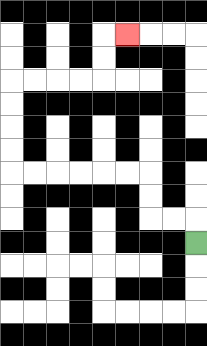{'start': '[8, 10]', 'end': '[5, 1]', 'path_directions': 'U,L,L,U,U,L,L,L,L,L,L,U,U,U,U,R,R,R,R,U,U,R', 'path_coordinates': '[[8, 10], [8, 9], [7, 9], [6, 9], [6, 8], [6, 7], [5, 7], [4, 7], [3, 7], [2, 7], [1, 7], [0, 7], [0, 6], [0, 5], [0, 4], [0, 3], [1, 3], [2, 3], [3, 3], [4, 3], [4, 2], [4, 1], [5, 1]]'}